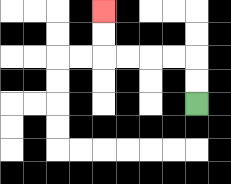{'start': '[8, 4]', 'end': '[4, 0]', 'path_directions': 'U,U,L,L,L,L,U,U', 'path_coordinates': '[[8, 4], [8, 3], [8, 2], [7, 2], [6, 2], [5, 2], [4, 2], [4, 1], [4, 0]]'}